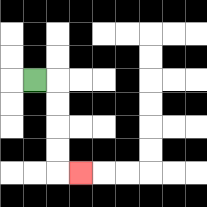{'start': '[1, 3]', 'end': '[3, 7]', 'path_directions': 'R,D,D,D,D,R', 'path_coordinates': '[[1, 3], [2, 3], [2, 4], [2, 5], [2, 6], [2, 7], [3, 7]]'}